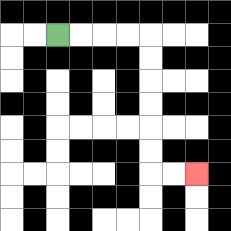{'start': '[2, 1]', 'end': '[8, 7]', 'path_directions': 'R,R,R,R,D,D,D,D,D,D,R,R', 'path_coordinates': '[[2, 1], [3, 1], [4, 1], [5, 1], [6, 1], [6, 2], [6, 3], [6, 4], [6, 5], [6, 6], [6, 7], [7, 7], [8, 7]]'}